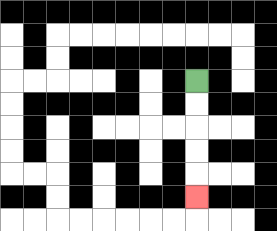{'start': '[8, 3]', 'end': '[8, 8]', 'path_directions': 'D,D,D,D,D', 'path_coordinates': '[[8, 3], [8, 4], [8, 5], [8, 6], [8, 7], [8, 8]]'}